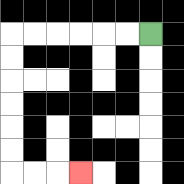{'start': '[6, 1]', 'end': '[3, 7]', 'path_directions': 'L,L,L,L,L,L,D,D,D,D,D,D,R,R,R', 'path_coordinates': '[[6, 1], [5, 1], [4, 1], [3, 1], [2, 1], [1, 1], [0, 1], [0, 2], [0, 3], [0, 4], [0, 5], [0, 6], [0, 7], [1, 7], [2, 7], [3, 7]]'}